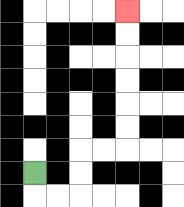{'start': '[1, 7]', 'end': '[5, 0]', 'path_directions': 'D,R,R,U,U,R,R,U,U,U,U,U,U', 'path_coordinates': '[[1, 7], [1, 8], [2, 8], [3, 8], [3, 7], [3, 6], [4, 6], [5, 6], [5, 5], [5, 4], [5, 3], [5, 2], [5, 1], [5, 0]]'}